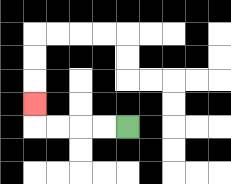{'start': '[5, 5]', 'end': '[1, 4]', 'path_directions': 'L,L,L,L,U', 'path_coordinates': '[[5, 5], [4, 5], [3, 5], [2, 5], [1, 5], [1, 4]]'}